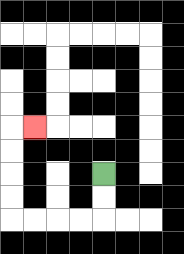{'start': '[4, 7]', 'end': '[1, 5]', 'path_directions': 'D,D,L,L,L,L,U,U,U,U,R', 'path_coordinates': '[[4, 7], [4, 8], [4, 9], [3, 9], [2, 9], [1, 9], [0, 9], [0, 8], [0, 7], [0, 6], [0, 5], [1, 5]]'}